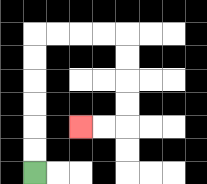{'start': '[1, 7]', 'end': '[3, 5]', 'path_directions': 'U,U,U,U,U,U,R,R,R,R,D,D,D,D,L,L', 'path_coordinates': '[[1, 7], [1, 6], [1, 5], [1, 4], [1, 3], [1, 2], [1, 1], [2, 1], [3, 1], [4, 1], [5, 1], [5, 2], [5, 3], [5, 4], [5, 5], [4, 5], [3, 5]]'}